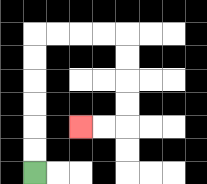{'start': '[1, 7]', 'end': '[3, 5]', 'path_directions': 'U,U,U,U,U,U,R,R,R,R,D,D,D,D,L,L', 'path_coordinates': '[[1, 7], [1, 6], [1, 5], [1, 4], [1, 3], [1, 2], [1, 1], [2, 1], [3, 1], [4, 1], [5, 1], [5, 2], [5, 3], [5, 4], [5, 5], [4, 5], [3, 5]]'}